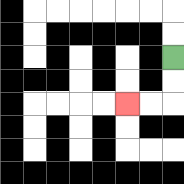{'start': '[7, 2]', 'end': '[5, 4]', 'path_directions': 'D,D,L,L', 'path_coordinates': '[[7, 2], [7, 3], [7, 4], [6, 4], [5, 4]]'}